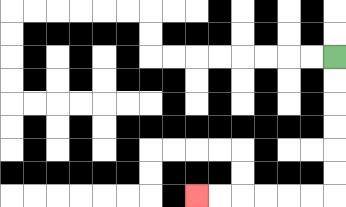{'start': '[14, 2]', 'end': '[8, 8]', 'path_directions': 'D,D,D,D,D,D,L,L,L,L,L,L', 'path_coordinates': '[[14, 2], [14, 3], [14, 4], [14, 5], [14, 6], [14, 7], [14, 8], [13, 8], [12, 8], [11, 8], [10, 8], [9, 8], [8, 8]]'}